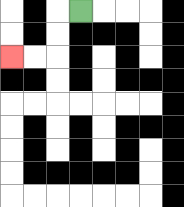{'start': '[3, 0]', 'end': '[0, 2]', 'path_directions': 'L,D,D,L,L', 'path_coordinates': '[[3, 0], [2, 0], [2, 1], [2, 2], [1, 2], [0, 2]]'}